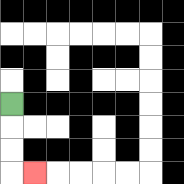{'start': '[0, 4]', 'end': '[1, 7]', 'path_directions': 'D,D,D,R', 'path_coordinates': '[[0, 4], [0, 5], [0, 6], [0, 7], [1, 7]]'}